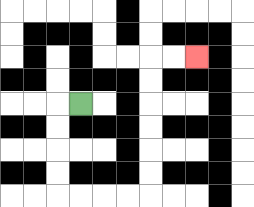{'start': '[3, 4]', 'end': '[8, 2]', 'path_directions': 'L,D,D,D,D,R,R,R,R,U,U,U,U,U,U,R,R', 'path_coordinates': '[[3, 4], [2, 4], [2, 5], [2, 6], [2, 7], [2, 8], [3, 8], [4, 8], [5, 8], [6, 8], [6, 7], [6, 6], [6, 5], [6, 4], [6, 3], [6, 2], [7, 2], [8, 2]]'}